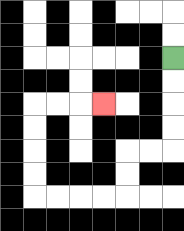{'start': '[7, 2]', 'end': '[4, 4]', 'path_directions': 'D,D,D,D,L,L,D,D,L,L,L,L,U,U,U,U,R,R,R', 'path_coordinates': '[[7, 2], [7, 3], [7, 4], [7, 5], [7, 6], [6, 6], [5, 6], [5, 7], [5, 8], [4, 8], [3, 8], [2, 8], [1, 8], [1, 7], [1, 6], [1, 5], [1, 4], [2, 4], [3, 4], [4, 4]]'}